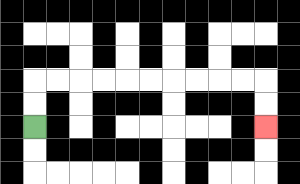{'start': '[1, 5]', 'end': '[11, 5]', 'path_directions': 'U,U,R,R,R,R,R,R,R,R,R,R,D,D', 'path_coordinates': '[[1, 5], [1, 4], [1, 3], [2, 3], [3, 3], [4, 3], [5, 3], [6, 3], [7, 3], [8, 3], [9, 3], [10, 3], [11, 3], [11, 4], [11, 5]]'}